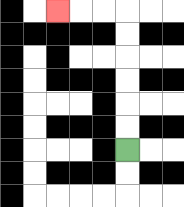{'start': '[5, 6]', 'end': '[2, 0]', 'path_directions': 'U,U,U,U,U,U,L,L,L', 'path_coordinates': '[[5, 6], [5, 5], [5, 4], [5, 3], [5, 2], [5, 1], [5, 0], [4, 0], [3, 0], [2, 0]]'}